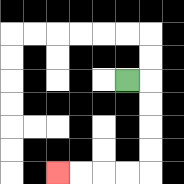{'start': '[5, 3]', 'end': '[2, 7]', 'path_directions': 'R,D,D,D,D,L,L,L,L', 'path_coordinates': '[[5, 3], [6, 3], [6, 4], [6, 5], [6, 6], [6, 7], [5, 7], [4, 7], [3, 7], [2, 7]]'}